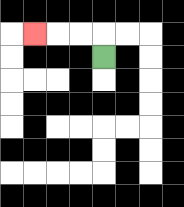{'start': '[4, 2]', 'end': '[1, 1]', 'path_directions': 'U,L,L,L', 'path_coordinates': '[[4, 2], [4, 1], [3, 1], [2, 1], [1, 1]]'}